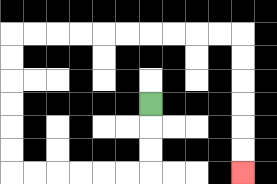{'start': '[6, 4]', 'end': '[10, 7]', 'path_directions': 'D,D,D,L,L,L,L,L,L,U,U,U,U,U,U,R,R,R,R,R,R,R,R,R,R,D,D,D,D,D,D', 'path_coordinates': '[[6, 4], [6, 5], [6, 6], [6, 7], [5, 7], [4, 7], [3, 7], [2, 7], [1, 7], [0, 7], [0, 6], [0, 5], [0, 4], [0, 3], [0, 2], [0, 1], [1, 1], [2, 1], [3, 1], [4, 1], [5, 1], [6, 1], [7, 1], [8, 1], [9, 1], [10, 1], [10, 2], [10, 3], [10, 4], [10, 5], [10, 6], [10, 7]]'}